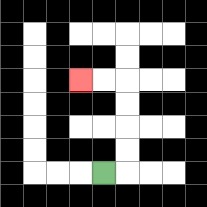{'start': '[4, 7]', 'end': '[3, 3]', 'path_directions': 'R,U,U,U,U,L,L', 'path_coordinates': '[[4, 7], [5, 7], [5, 6], [5, 5], [5, 4], [5, 3], [4, 3], [3, 3]]'}